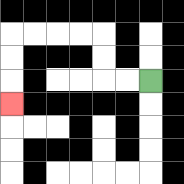{'start': '[6, 3]', 'end': '[0, 4]', 'path_directions': 'L,L,U,U,L,L,L,L,D,D,D', 'path_coordinates': '[[6, 3], [5, 3], [4, 3], [4, 2], [4, 1], [3, 1], [2, 1], [1, 1], [0, 1], [0, 2], [0, 3], [0, 4]]'}